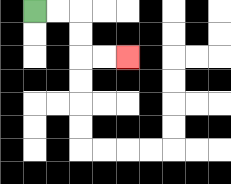{'start': '[1, 0]', 'end': '[5, 2]', 'path_directions': 'R,R,D,D,R,R', 'path_coordinates': '[[1, 0], [2, 0], [3, 0], [3, 1], [3, 2], [4, 2], [5, 2]]'}